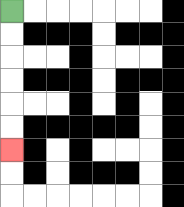{'start': '[0, 0]', 'end': '[0, 6]', 'path_directions': 'D,D,D,D,D,D', 'path_coordinates': '[[0, 0], [0, 1], [0, 2], [0, 3], [0, 4], [0, 5], [0, 6]]'}